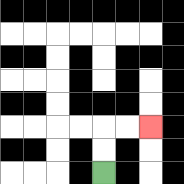{'start': '[4, 7]', 'end': '[6, 5]', 'path_directions': 'U,U,R,R', 'path_coordinates': '[[4, 7], [4, 6], [4, 5], [5, 5], [6, 5]]'}